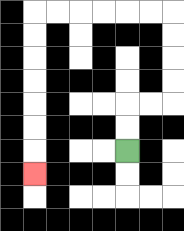{'start': '[5, 6]', 'end': '[1, 7]', 'path_directions': 'U,U,R,R,U,U,U,U,L,L,L,L,L,L,D,D,D,D,D,D,D', 'path_coordinates': '[[5, 6], [5, 5], [5, 4], [6, 4], [7, 4], [7, 3], [7, 2], [7, 1], [7, 0], [6, 0], [5, 0], [4, 0], [3, 0], [2, 0], [1, 0], [1, 1], [1, 2], [1, 3], [1, 4], [1, 5], [1, 6], [1, 7]]'}